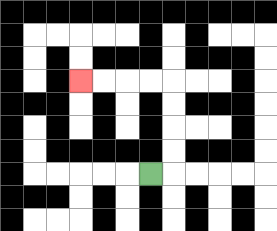{'start': '[6, 7]', 'end': '[3, 3]', 'path_directions': 'R,U,U,U,U,L,L,L,L', 'path_coordinates': '[[6, 7], [7, 7], [7, 6], [7, 5], [7, 4], [7, 3], [6, 3], [5, 3], [4, 3], [3, 3]]'}